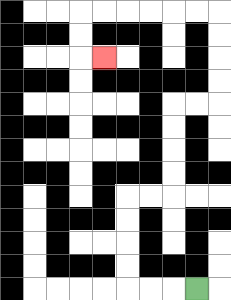{'start': '[8, 12]', 'end': '[4, 2]', 'path_directions': 'L,L,L,U,U,U,U,R,R,U,U,U,U,R,R,U,U,U,U,L,L,L,L,L,L,D,D,R', 'path_coordinates': '[[8, 12], [7, 12], [6, 12], [5, 12], [5, 11], [5, 10], [5, 9], [5, 8], [6, 8], [7, 8], [7, 7], [7, 6], [7, 5], [7, 4], [8, 4], [9, 4], [9, 3], [9, 2], [9, 1], [9, 0], [8, 0], [7, 0], [6, 0], [5, 0], [4, 0], [3, 0], [3, 1], [3, 2], [4, 2]]'}